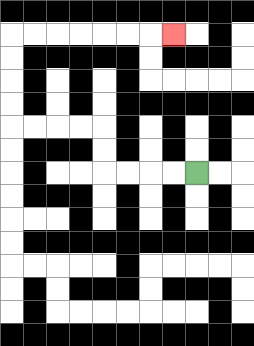{'start': '[8, 7]', 'end': '[7, 1]', 'path_directions': 'L,L,L,L,U,U,L,L,L,L,U,U,U,U,R,R,R,R,R,R,R', 'path_coordinates': '[[8, 7], [7, 7], [6, 7], [5, 7], [4, 7], [4, 6], [4, 5], [3, 5], [2, 5], [1, 5], [0, 5], [0, 4], [0, 3], [0, 2], [0, 1], [1, 1], [2, 1], [3, 1], [4, 1], [5, 1], [6, 1], [7, 1]]'}